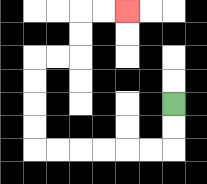{'start': '[7, 4]', 'end': '[5, 0]', 'path_directions': 'D,D,L,L,L,L,L,L,U,U,U,U,R,R,U,U,R,R', 'path_coordinates': '[[7, 4], [7, 5], [7, 6], [6, 6], [5, 6], [4, 6], [3, 6], [2, 6], [1, 6], [1, 5], [1, 4], [1, 3], [1, 2], [2, 2], [3, 2], [3, 1], [3, 0], [4, 0], [5, 0]]'}